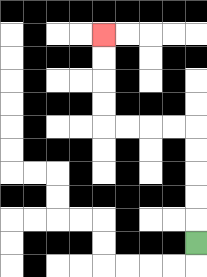{'start': '[8, 10]', 'end': '[4, 1]', 'path_directions': 'U,U,U,U,U,L,L,L,L,U,U,U,U', 'path_coordinates': '[[8, 10], [8, 9], [8, 8], [8, 7], [8, 6], [8, 5], [7, 5], [6, 5], [5, 5], [4, 5], [4, 4], [4, 3], [4, 2], [4, 1]]'}